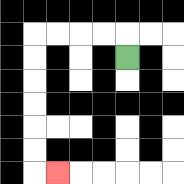{'start': '[5, 2]', 'end': '[2, 7]', 'path_directions': 'U,L,L,L,L,D,D,D,D,D,D,R', 'path_coordinates': '[[5, 2], [5, 1], [4, 1], [3, 1], [2, 1], [1, 1], [1, 2], [1, 3], [1, 4], [1, 5], [1, 6], [1, 7], [2, 7]]'}